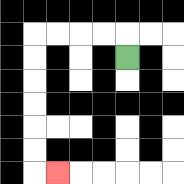{'start': '[5, 2]', 'end': '[2, 7]', 'path_directions': 'U,L,L,L,L,D,D,D,D,D,D,R', 'path_coordinates': '[[5, 2], [5, 1], [4, 1], [3, 1], [2, 1], [1, 1], [1, 2], [1, 3], [1, 4], [1, 5], [1, 6], [1, 7], [2, 7]]'}